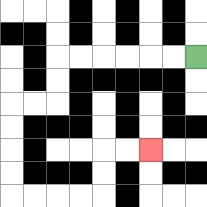{'start': '[8, 2]', 'end': '[6, 6]', 'path_directions': 'L,L,L,L,L,L,D,D,L,L,D,D,D,D,R,R,R,R,U,U,R,R', 'path_coordinates': '[[8, 2], [7, 2], [6, 2], [5, 2], [4, 2], [3, 2], [2, 2], [2, 3], [2, 4], [1, 4], [0, 4], [0, 5], [0, 6], [0, 7], [0, 8], [1, 8], [2, 8], [3, 8], [4, 8], [4, 7], [4, 6], [5, 6], [6, 6]]'}